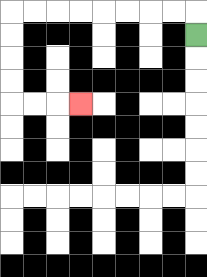{'start': '[8, 1]', 'end': '[3, 4]', 'path_directions': 'U,L,L,L,L,L,L,L,L,D,D,D,D,R,R,R', 'path_coordinates': '[[8, 1], [8, 0], [7, 0], [6, 0], [5, 0], [4, 0], [3, 0], [2, 0], [1, 0], [0, 0], [0, 1], [0, 2], [0, 3], [0, 4], [1, 4], [2, 4], [3, 4]]'}